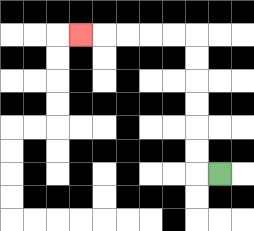{'start': '[9, 7]', 'end': '[3, 1]', 'path_directions': 'L,U,U,U,U,U,U,L,L,L,L,L', 'path_coordinates': '[[9, 7], [8, 7], [8, 6], [8, 5], [8, 4], [8, 3], [8, 2], [8, 1], [7, 1], [6, 1], [5, 1], [4, 1], [3, 1]]'}